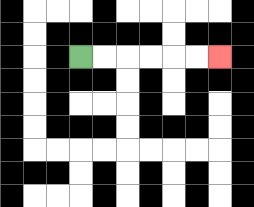{'start': '[3, 2]', 'end': '[9, 2]', 'path_directions': 'R,R,R,R,R,R', 'path_coordinates': '[[3, 2], [4, 2], [5, 2], [6, 2], [7, 2], [8, 2], [9, 2]]'}